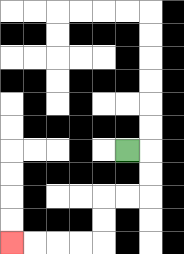{'start': '[5, 6]', 'end': '[0, 10]', 'path_directions': 'R,D,D,L,L,D,D,L,L,L,L', 'path_coordinates': '[[5, 6], [6, 6], [6, 7], [6, 8], [5, 8], [4, 8], [4, 9], [4, 10], [3, 10], [2, 10], [1, 10], [0, 10]]'}